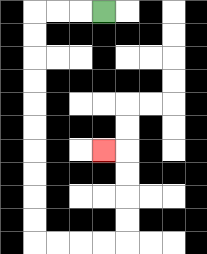{'start': '[4, 0]', 'end': '[4, 6]', 'path_directions': 'L,L,L,D,D,D,D,D,D,D,D,D,D,R,R,R,R,U,U,U,U,L', 'path_coordinates': '[[4, 0], [3, 0], [2, 0], [1, 0], [1, 1], [1, 2], [1, 3], [1, 4], [1, 5], [1, 6], [1, 7], [1, 8], [1, 9], [1, 10], [2, 10], [3, 10], [4, 10], [5, 10], [5, 9], [5, 8], [5, 7], [5, 6], [4, 6]]'}